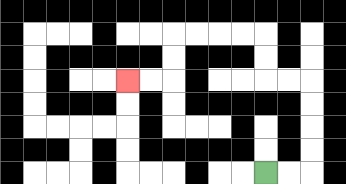{'start': '[11, 7]', 'end': '[5, 3]', 'path_directions': 'R,R,U,U,U,U,L,L,U,U,L,L,L,L,D,D,L,L', 'path_coordinates': '[[11, 7], [12, 7], [13, 7], [13, 6], [13, 5], [13, 4], [13, 3], [12, 3], [11, 3], [11, 2], [11, 1], [10, 1], [9, 1], [8, 1], [7, 1], [7, 2], [7, 3], [6, 3], [5, 3]]'}